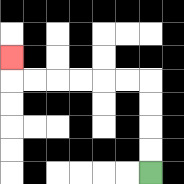{'start': '[6, 7]', 'end': '[0, 2]', 'path_directions': 'U,U,U,U,L,L,L,L,L,L,U', 'path_coordinates': '[[6, 7], [6, 6], [6, 5], [6, 4], [6, 3], [5, 3], [4, 3], [3, 3], [2, 3], [1, 3], [0, 3], [0, 2]]'}